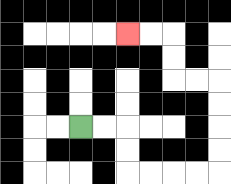{'start': '[3, 5]', 'end': '[5, 1]', 'path_directions': 'R,R,D,D,R,R,R,R,U,U,U,U,L,L,U,U,L,L', 'path_coordinates': '[[3, 5], [4, 5], [5, 5], [5, 6], [5, 7], [6, 7], [7, 7], [8, 7], [9, 7], [9, 6], [9, 5], [9, 4], [9, 3], [8, 3], [7, 3], [7, 2], [7, 1], [6, 1], [5, 1]]'}